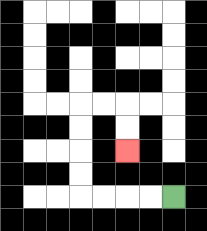{'start': '[7, 8]', 'end': '[5, 6]', 'path_directions': 'L,L,L,L,U,U,U,U,R,R,D,D', 'path_coordinates': '[[7, 8], [6, 8], [5, 8], [4, 8], [3, 8], [3, 7], [3, 6], [3, 5], [3, 4], [4, 4], [5, 4], [5, 5], [5, 6]]'}